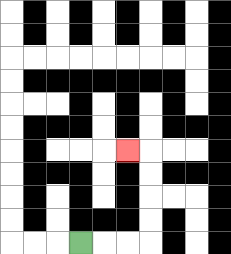{'start': '[3, 10]', 'end': '[5, 6]', 'path_directions': 'R,R,R,U,U,U,U,L', 'path_coordinates': '[[3, 10], [4, 10], [5, 10], [6, 10], [6, 9], [6, 8], [6, 7], [6, 6], [5, 6]]'}